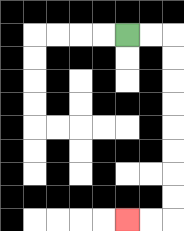{'start': '[5, 1]', 'end': '[5, 9]', 'path_directions': 'R,R,D,D,D,D,D,D,D,D,L,L', 'path_coordinates': '[[5, 1], [6, 1], [7, 1], [7, 2], [7, 3], [7, 4], [7, 5], [7, 6], [7, 7], [7, 8], [7, 9], [6, 9], [5, 9]]'}